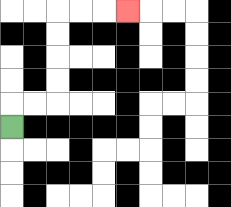{'start': '[0, 5]', 'end': '[5, 0]', 'path_directions': 'U,R,R,U,U,U,U,R,R,R', 'path_coordinates': '[[0, 5], [0, 4], [1, 4], [2, 4], [2, 3], [2, 2], [2, 1], [2, 0], [3, 0], [4, 0], [5, 0]]'}